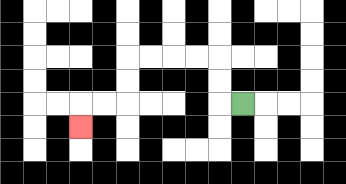{'start': '[10, 4]', 'end': '[3, 5]', 'path_directions': 'L,U,U,L,L,L,L,D,D,L,L,D', 'path_coordinates': '[[10, 4], [9, 4], [9, 3], [9, 2], [8, 2], [7, 2], [6, 2], [5, 2], [5, 3], [5, 4], [4, 4], [3, 4], [3, 5]]'}